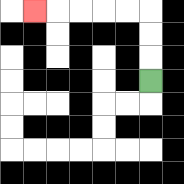{'start': '[6, 3]', 'end': '[1, 0]', 'path_directions': 'U,U,U,L,L,L,L,L', 'path_coordinates': '[[6, 3], [6, 2], [6, 1], [6, 0], [5, 0], [4, 0], [3, 0], [2, 0], [1, 0]]'}